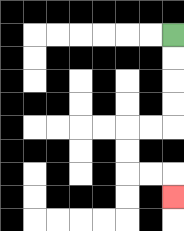{'start': '[7, 1]', 'end': '[7, 8]', 'path_directions': 'D,D,D,D,L,L,D,D,R,R,D', 'path_coordinates': '[[7, 1], [7, 2], [7, 3], [7, 4], [7, 5], [6, 5], [5, 5], [5, 6], [5, 7], [6, 7], [7, 7], [7, 8]]'}